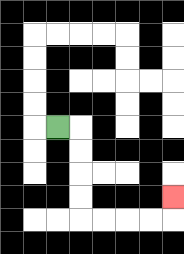{'start': '[2, 5]', 'end': '[7, 8]', 'path_directions': 'R,D,D,D,D,R,R,R,R,U', 'path_coordinates': '[[2, 5], [3, 5], [3, 6], [3, 7], [3, 8], [3, 9], [4, 9], [5, 9], [6, 9], [7, 9], [7, 8]]'}